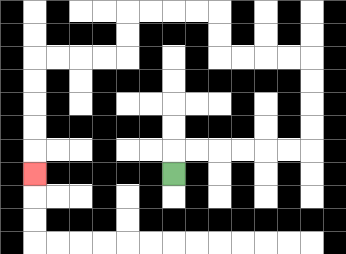{'start': '[7, 7]', 'end': '[1, 7]', 'path_directions': 'U,R,R,R,R,R,R,U,U,U,U,L,L,L,L,U,U,L,L,L,L,D,D,L,L,L,L,D,D,D,D,D', 'path_coordinates': '[[7, 7], [7, 6], [8, 6], [9, 6], [10, 6], [11, 6], [12, 6], [13, 6], [13, 5], [13, 4], [13, 3], [13, 2], [12, 2], [11, 2], [10, 2], [9, 2], [9, 1], [9, 0], [8, 0], [7, 0], [6, 0], [5, 0], [5, 1], [5, 2], [4, 2], [3, 2], [2, 2], [1, 2], [1, 3], [1, 4], [1, 5], [1, 6], [1, 7]]'}